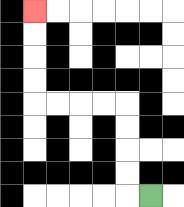{'start': '[6, 8]', 'end': '[1, 0]', 'path_directions': 'L,U,U,U,U,L,L,L,L,U,U,U,U', 'path_coordinates': '[[6, 8], [5, 8], [5, 7], [5, 6], [5, 5], [5, 4], [4, 4], [3, 4], [2, 4], [1, 4], [1, 3], [1, 2], [1, 1], [1, 0]]'}